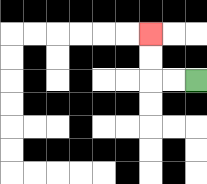{'start': '[8, 3]', 'end': '[6, 1]', 'path_directions': 'L,L,U,U', 'path_coordinates': '[[8, 3], [7, 3], [6, 3], [6, 2], [6, 1]]'}